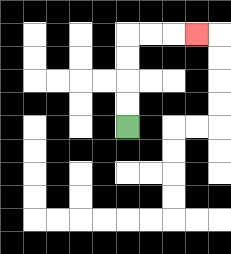{'start': '[5, 5]', 'end': '[8, 1]', 'path_directions': 'U,U,U,U,R,R,R', 'path_coordinates': '[[5, 5], [5, 4], [5, 3], [5, 2], [5, 1], [6, 1], [7, 1], [8, 1]]'}